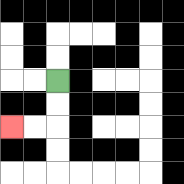{'start': '[2, 3]', 'end': '[0, 5]', 'path_directions': 'D,D,L,L', 'path_coordinates': '[[2, 3], [2, 4], [2, 5], [1, 5], [0, 5]]'}